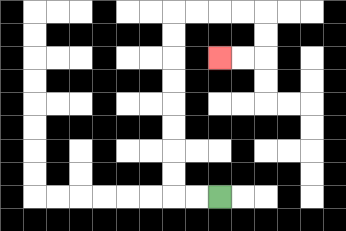{'start': '[9, 8]', 'end': '[9, 2]', 'path_directions': 'L,L,U,U,U,U,U,U,U,U,R,R,R,R,D,D,L,L', 'path_coordinates': '[[9, 8], [8, 8], [7, 8], [7, 7], [7, 6], [7, 5], [7, 4], [7, 3], [7, 2], [7, 1], [7, 0], [8, 0], [9, 0], [10, 0], [11, 0], [11, 1], [11, 2], [10, 2], [9, 2]]'}